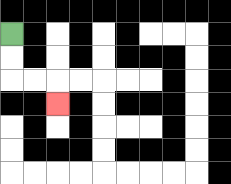{'start': '[0, 1]', 'end': '[2, 4]', 'path_directions': 'D,D,R,R,D', 'path_coordinates': '[[0, 1], [0, 2], [0, 3], [1, 3], [2, 3], [2, 4]]'}